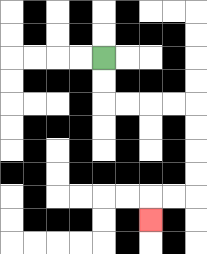{'start': '[4, 2]', 'end': '[6, 9]', 'path_directions': 'D,D,R,R,R,R,D,D,D,D,L,L,D', 'path_coordinates': '[[4, 2], [4, 3], [4, 4], [5, 4], [6, 4], [7, 4], [8, 4], [8, 5], [8, 6], [8, 7], [8, 8], [7, 8], [6, 8], [6, 9]]'}